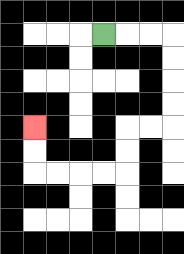{'start': '[4, 1]', 'end': '[1, 5]', 'path_directions': 'R,R,R,D,D,D,D,L,L,D,D,L,L,L,L,U,U', 'path_coordinates': '[[4, 1], [5, 1], [6, 1], [7, 1], [7, 2], [7, 3], [7, 4], [7, 5], [6, 5], [5, 5], [5, 6], [5, 7], [4, 7], [3, 7], [2, 7], [1, 7], [1, 6], [1, 5]]'}